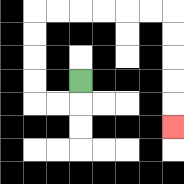{'start': '[3, 3]', 'end': '[7, 5]', 'path_directions': 'D,L,L,U,U,U,U,R,R,R,R,R,R,D,D,D,D,D', 'path_coordinates': '[[3, 3], [3, 4], [2, 4], [1, 4], [1, 3], [1, 2], [1, 1], [1, 0], [2, 0], [3, 0], [4, 0], [5, 0], [6, 0], [7, 0], [7, 1], [7, 2], [7, 3], [7, 4], [7, 5]]'}